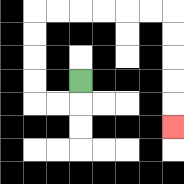{'start': '[3, 3]', 'end': '[7, 5]', 'path_directions': 'D,L,L,U,U,U,U,R,R,R,R,R,R,D,D,D,D,D', 'path_coordinates': '[[3, 3], [3, 4], [2, 4], [1, 4], [1, 3], [1, 2], [1, 1], [1, 0], [2, 0], [3, 0], [4, 0], [5, 0], [6, 0], [7, 0], [7, 1], [7, 2], [7, 3], [7, 4], [7, 5]]'}